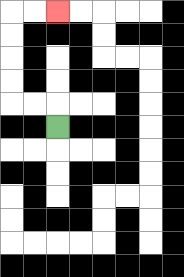{'start': '[2, 5]', 'end': '[2, 0]', 'path_directions': 'U,L,L,U,U,U,U,R,R', 'path_coordinates': '[[2, 5], [2, 4], [1, 4], [0, 4], [0, 3], [0, 2], [0, 1], [0, 0], [1, 0], [2, 0]]'}